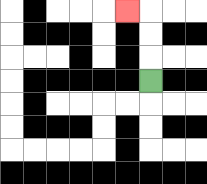{'start': '[6, 3]', 'end': '[5, 0]', 'path_directions': 'U,U,U,L', 'path_coordinates': '[[6, 3], [6, 2], [6, 1], [6, 0], [5, 0]]'}